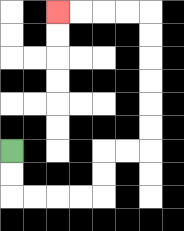{'start': '[0, 6]', 'end': '[2, 0]', 'path_directions': 'D,D,R,R,R,R,U,U,R,R,U,U,U,U,U,U,L,L,L,L', 'path_coordinates': '[[0, 6], [0, 7], [0, 8], [1, 8], [2, 8], [3, 8], [4, 8], [4, 7], [4, 6], [5, 6], [6, 6], [6, 5], [6, 4], [6, 3], [6, 2], [6, 1], [6, 0], [5, 0], [4, 0], [3, 0], [2, 0]]'}